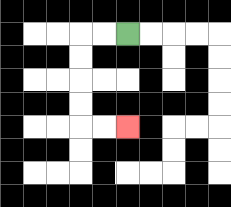{'start': '[5, 1]', 'end': '[5, 5]', 'path_directions': 'L,L,D,D,D,D,R,R', 'path_coordinates': '[[5, 1], [4, 1], [3, 1], [3, 2], [3, 3], [3, 4], [3, 5], [4, 5], [5, 5]]'}